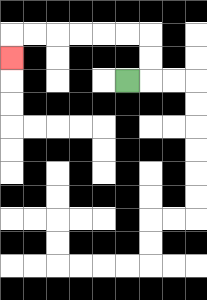{'start': '[5, 3]', 'end': '[0, 2]', 'path_directions': 'R,U,U,L,L,L,L,L,L,D', 'path_coordinates': '[[5, 3], [6, 3], [6, 2], [6, 1], [5, 1], [4, 1], [3, 1], [2, 1], [1, 1], [0, 1], [0, 2]]'}